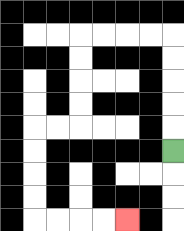{'start': '[7, 6]', 'end': '[5, 9]', 'path_directions': 'U,U,U,U,U,L,L,L,L,D,D,D,D,L,L,D,D,D,D,R,R,R,R', 'path_coordinates': '[[7, 6], [7, 5], [7, 4], [7, 3], [7, 2], [7, 1], [6, 1], [5, 1], [4, 1], [3, 1], [3, 2], [3, 3], [3, 4], [3, 5], [2, 5], [1, 5], [1, 6], [1, 7], [1, 8], [1, 9], [2, 9], [3, 9], [4, 9], [5, 9]]'}